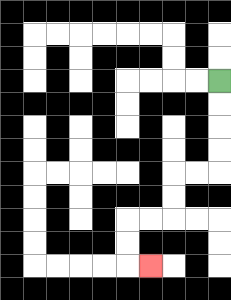{'start': '[9, 3]', 'end': '[6, 11]', 'path_directions': 'D,D,D,D,L,L,D,D,L,L,D,D,R', 'path_coordinates': '[[9, 3], [9, 4], [9, 5], [9, 6], [9, 7], [8, 7], [7, 7], [7, 8], [7, 9], [6, 9], [5, 9], [5, 10], [5, 11], [6, 11]]'}